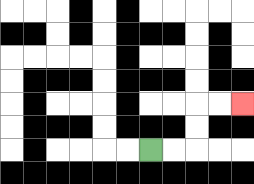{'start': '[6, 6]', 'end': '[10, 4]', 'path_directions': 'R,R,U,U,R,R', 'path_coordinates': '[[6, 6], [7, 6], [8, 6], [8, 5], [8, 4], [9, 4], [10, 4]]'}